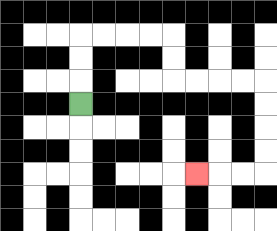{'start': '[3, 4]', 'end': '[8, 7]', 'path_directions': 'U,U,U,R,R,R,R,D,D,R,R,R,R,D,D,D,D,L,L,L', 'path_coordinates': '[[3, 4], [3, 3], [3, 2], [3, 1], [4, 1], [5, 1], [6, 1], [7, 1], [7, 2], [7, 3], [8, 3], [9, 3], [10, 3], [11, 3], [11, 4], [11, 5], [11, 6], [11, 7], [10, 7], [9, 7], [8, 7]]'}